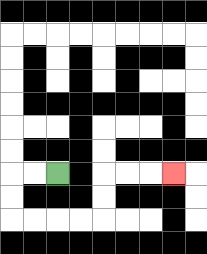{'start': '[2, 7]', 'end': '[7, 7]', 'path_directions': 'L,L,D,D,R,R,R,R,U,U,R,R,R', 'path_coordinates': '[[2, 7], [1, 7], [0, 7], [0, 8], [0, 9], [1, 9], [2, 9], [3, 9], [4, 9], [4, 8], [4, 7], [5, 7], [6, 7], [7, 7]]'}